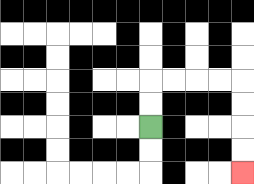{'start': '[6, 5]', 'end': '[10, 7]', 'path_directions': 'U,U,R,R,R,R,D,D,D,D', 'path_coordinates': '[[6, 5], [6, 4], [6, 3], [7, 3], [8, 3], [9, 3], [10, 3], [10, 4], [10, 5], [10, 6], [10, 7]]'}